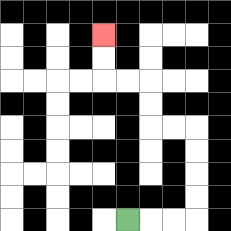{'start': '[5, 9]', 'end': '[4, 1]', 'path_directions': 'R,R,R,U,U,U,U,L,L,U,U,L,L,U,U', 'path_coordinates': '[[5, 9], [6, 9], [7, 9], [8, 9], [8, 8], [8, 7], [8, 6], [8, 5], [7, 5], [6, 5], [6, 4], [6, 3], [5, 3], [4, 3], [4, 2], [4, 1]]'}